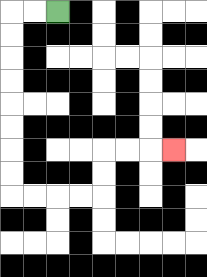{'start': '[2, 0]', 'end': '[7, 6]', 'path_directions': 'L,L,D,D,D,D,D,D,D,D,R,R,R,R,U,U,R,R,R', 'path_coordinates': '[[2, 0], [1, 0], [0, 0], [0, 1], [0, 2], [0, 3], [0, 4], [0, 5], [0, 6], [0, 7], [0, 8], [1, 8], [2, 8], [3, 8], [4, 8], [4, 7], [4, 6], [5, 6], [6, 6], [7, 6]]'}